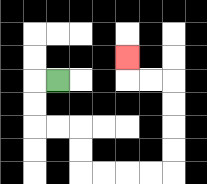{'start': '[2, 3]', 'end': '[5, 2]', 'path_directions': 'L,D,D,R,R,D,D,R,R,R,R,U,U,U,U,L,L,U', 'path_coordinates': '[[2, 3], [1, 3], [1, 4], [1, 5], [2, 5], [3, 5], [3, 6], [3, 7], [4, 7], [5, 7], [6, 7], [7, 7], [7, 6], [7, 5], [7, 4], [7, 3], [6, 3], [5, 3], [5, 2]]'}